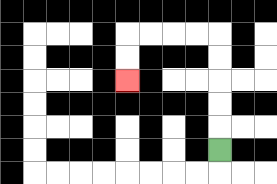{'start': '[9, 6]', 'end': '[5, 3]', 'path_directions': 'U,U,U,U,U,L,L,L,L,D,D', 'path_coordinates': '[[9, 6], [9, 5], [9, 4], [9, 3], [9, 2], [9, 1], [8, 1], [7, 1], [6, 1], [5, 1], [5, 2], [5, 3]]'}